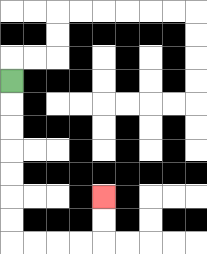{'start': '[0, 3]', 'end': '[4, 8]', 'path_directions': 'D,D,D,D,D,D,D,R,R,R,R,U,U', 'path_coordinates': '[[0, 3], [0, 4], [0, 5], [0, 6], [0, 7], [0, 8], [0, 9], [0, 10], [1, 10], [2, 10], [3, 10], [4, 10], [4, 9], [4, 8]]'}